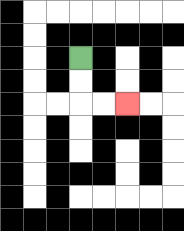{'start': '[3, 2]', 'end': '[5, 4]', 'path_directions': 'D,D,R,R', 'path_coordinates': '[[3, 2], [3, 3], [3, 4], [4, 4], [5, 4]]'}